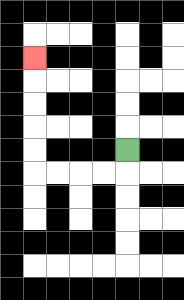{'start': '[5, 6]', 'end': '[1, 2]', 'path_directions': 'D,L,L,L,L,U,U,U,U,U', 'path_coordinates': '[[5, 6], [5, 7], [4, 7], [3, 7], [2, 7], [1, 7], [1, 6], [1, 5], [1, 4], [1, 3], [1, 2]]'}